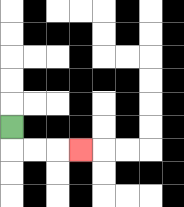{'start': '[0, 5]', 'end': '[3, 6]', 'path_directions': 'D,R,R,R', 'path_coordinates': '[[0, 5], [0, 6], [1, 6], [2, 6], [3, 6]]'}